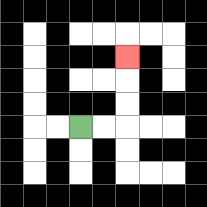{'start': '[3, 5]', 'end': '[5, 2]', 'path_directions': 'R,R,U,U,U', 'path_coordinates': '[[3, 5], [4, 5], [5, 5], [5, 4], [5, 3], [5, 2]]'}